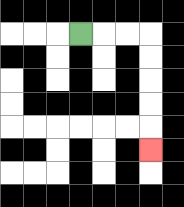{'start': '[3, 1]', 'end': '[6, 6]', 'path_directions': 'R,R,R,D,D,D,D,D', 'path_coordinates': '[[3, 1], [4, 1], [5, 1], [6, 1], [6, 2], [6, 3], [6, 4], [6, 5], [6, 6]]'}